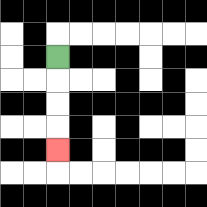{'start': '[2, 2]', 'end': '[2, 6]', 'path_directions': 'D,D,D,D', 'path_coordinates': '[[2, 2], [2, 3], [2, 4], [2, 5], [2, 6]]'}